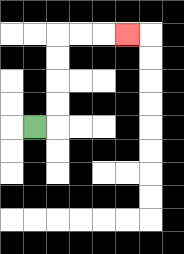{'start': '[1, 5]', 'end': '[5, 1]', 'path_directions': 'R,U,U,U,U,R,R,R', 'path_coordinates': '[[1, 5], [2, 5], [2, 4], [2, 3], [2, 2], [2, 1], [3, 1], [4, 1], [5, 1]]'}